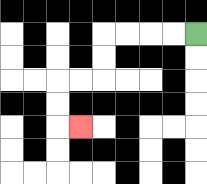{'start': '[8, 1]', 'end': '[3, 5]', 'path_directions': 'L,L,L,L,D,D,L,L,D,D,R', 'path_coordinates': '[[8, 1], [7, 1], [6, 1], [5, 1], [4, 1], [4, 2], [4, 3], [3, 3], [2, 3], [2, 4], [2, 5], [3, 5]]'}